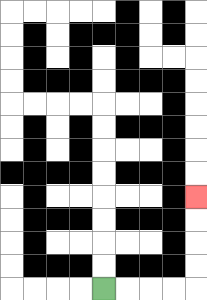{'start': '[4, 12]', 'end': '[8, 8]', 'path_directions': 'R,R,R,R,U,U,U,U', 'path_coordinates': '[[4, 12], [5, 12], [6, 12], [7, 12], [8, 12], [8, 11], [8, 10], [8, 9], [8, 8]]'}